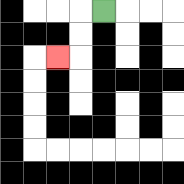{'start': '[4, 0]', 'end': '[2, 2]', 'path_directions': 'L,D,D,L', 'path_coordinates': '[[4, 0], [3, 0], [3, 1], [3, 2], [2, 2]]'}